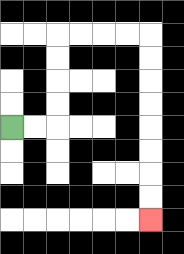{'start': '[0, 5]', 'end': '[6, 9]', 'path_directions': 'R,R,U,U,U,U,R,R,R,R,D,D,D,D,D,D,D,D', 'path_coordinates': '[[0, 5], [1, 5], [2, 5], [2, 4], [2, 3], [2, 2], [2, 1], [3, 1], [4, 1], [5, 1], [6, 1], [6, 2], [6, 3], [6, 4], [6, 5], [6, 6], [6, 7], [6, 8], [6, 9]]'}